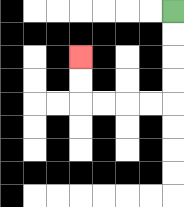{'start': '[7, 0]', 'end': '[3, 2]', 'path_directions': 'D,D,D,D,L,L,L,L,U,U', 'path_coordinates': '[[7, 0], [7, 1], [7, 2], [7, 3], [7, 4], [6, 4], [5, 4], [4, 4], [3, 4], [3, 3], [3, 2]]'}